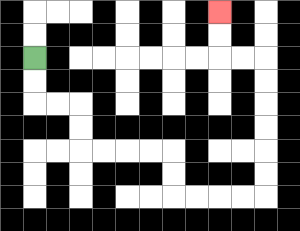{'start': '[1, 2]', 'end': '[9, 0]', 'path_directions': 'D,D,R,R,D,D,R,R,R,R,D,D,R,R,R,R,U,U,U,U,U,U,L,L,U,U', 'path_coordinates': '[[1, 2], [1, 3], [1, 4], [2, 4], [3, 4], [3, 5], [3, 6], [4, 6], [5, 6], [6, 6], [7, 6], [7, 7], [7, 8], [8, 8], [9, 8], [10, 8], [11, 8], [11, 7], [11, 6], [11, 5], [11, 4], [11, 3], [11, 2], [10, 2], [9, 2], [9, 1], [9, 0]]'}